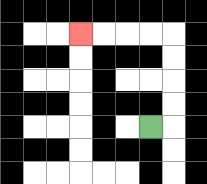{'start': '[6, 5]', 'end': '[3, 1]', 'path_directions': 'R,U,U,U,U,L,L,L,L', 'path_coordinates': '[[6, 5], [7, 5], [7, 4], [7, 3], [7, 2], [7, 1], [6, 1], [5, 1], [4, 1], [3, 1]]'}